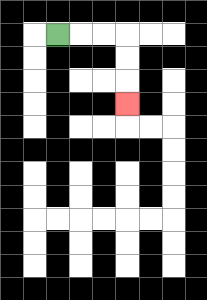{'start': '[2, 1]', 'end': '[5, 4]', 'path_directions': 'R,R,R,D,D,D', 'path_coordinates': '[[2, 1], [3, 1], [4, 1], [5, 1], [5, 2], [5, 3], [5, 4]]'}